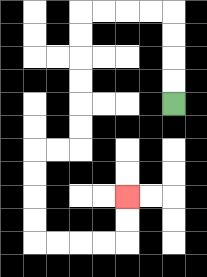{'start': '[7, 4]', 'end': '[5, 8]', 'path_directions': 'U,U,U,U,L,L,L,L,D,D,D,D,D,D,L,L,D,D,D,D,R,R,R,R,U,U', 'path_coordinates': '[[7, 4], [7, 3], [7, 2], [7, 1], [7, 0], [6, 0], [5, 0], [4, 0], [3, 0], [3, 1], [3, 2], [3, 3], [3, 4], [3, 5], [3, 6], [2, 6], [1, 6], [1, 7], [1, 8], [1, 9], [1, 10], [2, 10], [3, 10], [4, 10], [5, 10], [5, 9], [5, 8]]'}